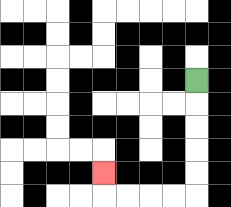{'start': '[8, 3]', 'end': '[4, 7]', 'path_directions': 'D,D,D,D,D,L,L,L,L,U', 'path_coordinates': '[[8, 3], [8, 4], [8, 5], [8, 6], [8, 7], [8, 8], [7, 8], [6, 8], [5, 8], [4, 8], [4, 7]]'}